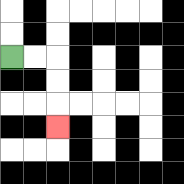{'start': '[0, 2]', 'end': '[2, 5]', 'path_directions': 'R,R,D,D,D', 'path_coordinates': '[[0, 2], [1, 2], [2, 2], [2, 3], [2, 4], [2, 5]]'}